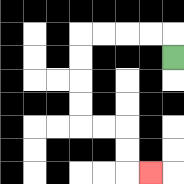{'start': '[7, 2]', 'end': '[6, 7]', 'path_directions': 'U,L,L,L,L,D,D,D,D,R,R,D,D,R', 'path_coordinates': '[[7, 2], [7, 1], [6, 1], [5, 1], [4, 1], [3, 1], [3, 2], [3, 3], [3, 4], [3, 5], [4, 5], [5, 5], [5, 6], [5, 7], [6, 7]]'}